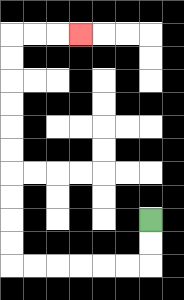{'start': '[6, 9]', 'end': '[3, 1]', 'path_directions': 'D,D,L,L,L,L,L,L,U,U,U,U,U,U,U,U,U,U,R,R,R', 'path_coordinates': '[[6, 9], [6, 10], [6, 11], [5, 11], [4, 11], [3, 11], [2, 11], [1, 11], [0, 11], [0, 10], [0, 9], [0, 8], [0, 7], [0, 6], [0, 5], [0, 4], [0, 3], [0, 2], [0, 1], [1, 1], [2, 1], [3, 1]]'}